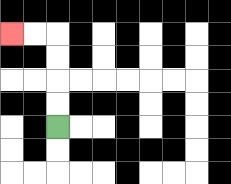{'start': '[2, 5]', 'end': '[0, 1]', 'path_directions': 'U,U,U,U,L,L', 'path_coordinates': '[[2, 5], [2, 4], [2, 3], [2, 2], [2, 1], [1, 1], [0, 1]]'}